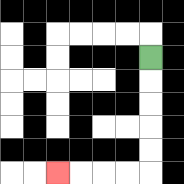{'start': '[6, 2]', 'end': '[2, 7]', 'path_directions': 'D,D,D,D,D,L,L,L,L', 'path_coordinates': '[[6, 2], [6, 3], [6, 4], [6, 5], [6, 6], [6, 7], [5, 7], [4, 7], [3, 7], [2, 7]]'}